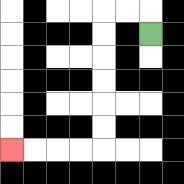{'start': '[6, 1]', 'end': '[0, 6]', 'path_directions': 'U,L,L,D,D,D,D,D,D,L,L,L,L', 'path_coordinates': '[[6, 1], [6, 0], [5, 0], [4, 0], [4, 1], [4, 2], [4, 3], [4, 4], [4, 5], [4, 6], [3, 6], [2, 6], [1, 6], [0, 6]]'}